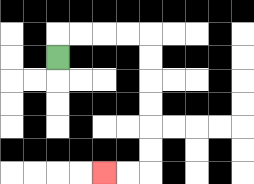{'start': '[2, 2]', 'end': '[4, 7]', 'path_directions': 'U,R,R,R,R,D,D,D,D,D,D,L,L', 'path_coordinates': '[[2, 2], [2, 1], [3, 1], [4, 1], [5, 1], [6, 1], [6, 2], [6, 3], [6, 4], [6, 5], [6, 6], [6, 7], [5, 7], [4, 7]]'}